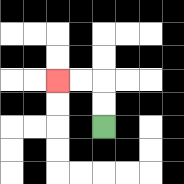{'start': '[4, 5]', 'end': '[2, 3]', 'path_directions': 'U,U,L,L', 'path_coordinates': '[[4, 5], [4, 4], [4, 3], [3, 3], [2, 3]]'}